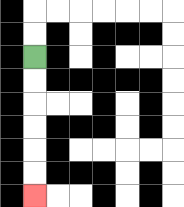{'start': '[1, 2]', 'end': '[1, 8]', 'path_directions': 'D,D,D,D,D,D', 'path_coordinates': '[[1, 2], [1, 3], [1, 4], [1, 5], [1, 6], [1, 7], [1, 8]]'}